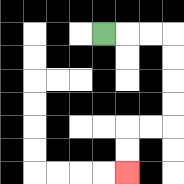{'start': '[4, 1]', 'end': '[5, 7]', 'path_directions': 'R,R,R,D,D,D,D,L,L,D,D', 'path_coordinates': '[[4, 1], [5, 1], [6, 1], [7, 1], [7, 2], [7, 3], [7, 4], [7, 5], [6, 5], [5, 5], [5, 6], [5, 7]]'}